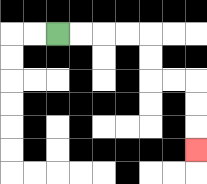{'start': '[2, 1]', 'end': '[8, 6]', 'path_directions': 'R,R,R,R,D,D,R,R,D,D,D', 'path_coordinates': '[[2, 1], [3, 1], [4, 1], [5, 1], [6, 1], [6, 2], [6, 3], [7, 3], [8, 3], [8, 4], [8, 5], [8, 6]]'}